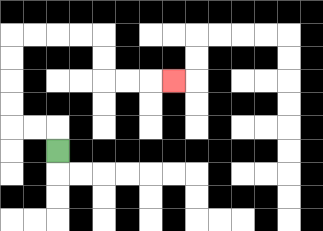{'start': '[2, 6]', 'end': '[7, 3]', 'path_directions': 'U,L,L,U,U,U,U,R,R,R,R,D,D,R,R,R', 'path_coordinates': '[[2, 6], [2, 5], [1, 5], [0, 5], [0, 4], [0, 3], [0, 2], [0, 1], [1, 1], [2, 1], [3, 1], [4, 1], [4, 2], [4, 3], [5, 3], [6, 3], [7, 3]]'}